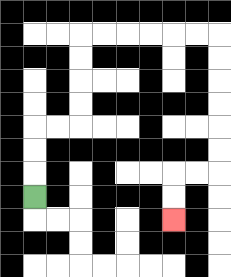{'start': '[1, 8]', 'end': '[7, 9]', 'path_directions': 'U,U,U,R,R,U,U,U,U,R,R,R,R,R,R,D,D,D,D,D,D,L,L,D,D', 'path_coordinates': '[[1, 8], [1, 7], [1, 6], [1, 5], [2, 5], [3, 5], [3, 4], [3, 3], [3, 2], [3, 1], [4, 1], [5, 1], [6, 1], [7, 1], [8, 1], [9, 1], [9, 2], [9, 3], [9, 4], [9, 5], [9, 6], [9, 7], [8, 7], [7, 7], [7, 8], [7, 9]]'}